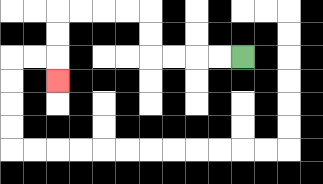{'start': '[10, 2]', 'end': '[2, 3]', 'path_directions': 'L,L,L,L,U,U,L,L,L,L,D,D,D', 'path_coordinates': '[[10, 2], [9, 2], [8, 2], [7, 2], [6, 2], [6, 1], [6, 0], [5, 0], [4, 0], [3, 0], [2, 0], [2, 1], [2, 2], [2, 3]]'}